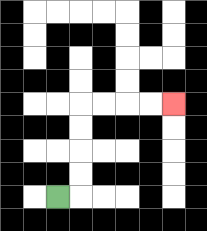{'start': '[2, 8]', 'end': '[7, 4]', 'path_directions': 'R,U,U,U,U,R,R,R,R', 'path_coordinates': '[[2, 8], [3, 8], [3, 7], [3, 6], [3, 5], [3, 4], [4, 4], [5, 4], [6, 4], [7, 4]]'}